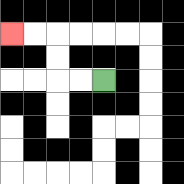{'start': '[4, 3]', 'end': '[0, 1]', 'path_directions': 'L,L,U,U,L,L', 'path_coordinates': '[[4, 3], [3, 3], [2, 3], [2, 2], [2, 1], [1, 1], [0, 1]]'}